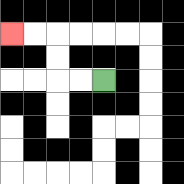{'start': '[4, 3]', 'end': '[0, 1]', 'path_directions': 'L,L,U,U,L,L', 'path_coordinates': '[[4, 3], [3, 3], [2, 3], [2, 2], [2, 1], [1, 1], [0, 1]]'}